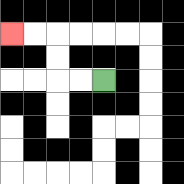{'start': '[4, 3]', 'end': '[0, 1]', 'path_directions': 'L,L,U,U,L,L', 'path_coordinates': '[[4, 3], [3, 3], [2, 3], [2, 2], [2, 1], [1, 1], [0, 1]]'}